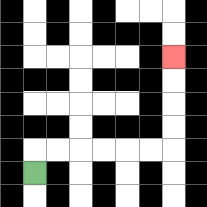{'start': '[1, 7]', 'end': '[7, 2]', 'path_directions': 'U,R,R,R,R,R,R,U,U,U,U', 'path_coordinates': '[[1, 7], [1, 6], [2, 6], [3, 6], [4, 6], [5, 6], [6, 6], [7, 6], [7, 5], [7, 4], [7, 3], [7, 2]]'}